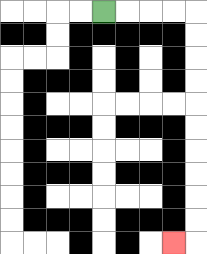{'start': '[4, 0]', 'end': '[7, 10]', 'path_directions': 'R,R,R,R,D,D,D,D,D,D,D,D,D,D,L', 'path_coordinates': '[[4, 0], [5, 0], [6, 0], [7, 0], [8, 0], [8, 1], [8, 2], [8, 3], [8, 4], [8, 5], [8, 6], [8, 7], [8, 8], [8, 9], [8, 10], [7, 10]]'}